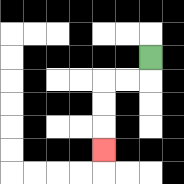{'start': '[6, 2]', 'end': '[4, 6]', 'path_directions': 'D,L,L,D,D,D', 'path_coordinates': '[[6, 2], [6, 3], [5, 3], [4, 3], [4, 4], [4, 5], [4, 6]]'}